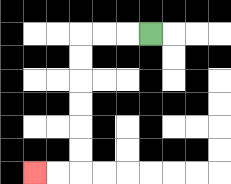{'start': '[6, 1]', 'end': '[1, 7]', 'path_directions': 'L,L,L,D,D,D,D,D,D,L,L', 'path_coordinates': '[[6, 1], [5, 1], [4, 1], [3, 1], [3, 2], [3, 3], [3, 4], [3, 5], [3, 6], [3, 7], [2, 7], [1, 7]]'}